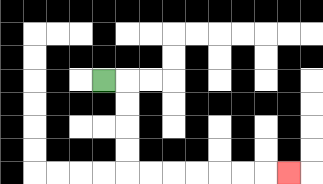{'start': '[4, 3]', 'end': '[12, 7]', 'path_directions': 'R,D,D,D,D,R,R,R,R,R,R,R', 'path_coordinates': '[[4, 3], [5, 3], [5, 4], [5, 5], [5, 6], [5, 7], [6, 7], [7, 7], [8, 7], [9, 7], [10, 7], [11, 7], [12, 7]]'}